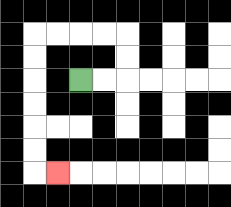{'start': '[3, 3]', 'end': '[2, 7]', 'path_directions': 'R,R,U,U,L,L,L,L,D,D,D,D,D,D,R', 'path_coordinates': '[[3, 3], [4, 3], [5, 3], [5, 2], [5, 1], [4, 1], [3, 1], [2, 1], [1, 1], [1, 2], [1, 3], [1, 4], [1, 5], [1, 6], [1, 7], [2, 7]]'}